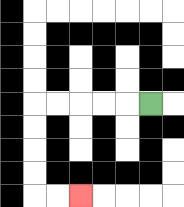{'start': '[6, 4]', 'end': '[3, 8]', 'path_directions': 'L,L,L,L,L,D,D,D,D,R,R', 'path_coordinates': '[[6, 4], [5, 4], [4, 4], [3, 4], [2, 4], [1, 4], [1, 5], [1, 6], [1, 7], [1, 8], [2, 8], [3, 8]]'}